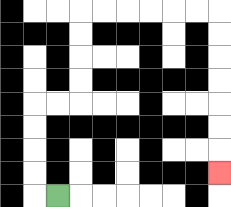{'start': '[2, 8]', 'end': '[9, 7]', 'path_directions': 'L,U,U,U,U,R,R,U,U,U,U,R,R,R,R,R,R,D,D,D,D,D,D,D', 'path_coordinates': '[[2, 8], [1, 8], [1, 7], [1, 6], [1, 5], [1, 4], [2, 4], [3, 4], [3, 3], [3, 2], [3, 1], [3, 0], [4, 0], [5, 0], [6, 0], [7, 0], [8, 0], [9, 0], [9, 1], [9, 2], [9, 3], [9, 4], [9, 5], [9, 6], [9, 7]]'}